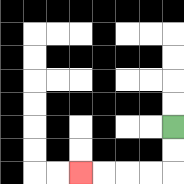{'start': '[7, 5]', 'end': '[3, 7]', 'path_directions': 'D,D,L,L,L,L', 'path_coordinates': '[[7, 5], [7, 6], [7, 7], [6, 7], [5, 7], [4, 7], [3, 7]]'}